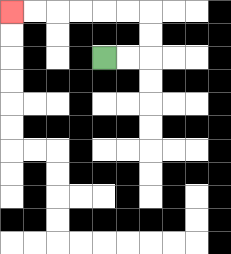{'start': '[4, 2]', 'end': '[0, 0]', 'path_directions': 'R,R,U,U,L,L,L,L,L,L', 'path_coordinates': '[[4, 2], [5, 2], [6, 2], [6, 1], [6, 0], [5, 0], [4, 0], [3, 0], [2, 0], [1, 0], [0, 0]]'}